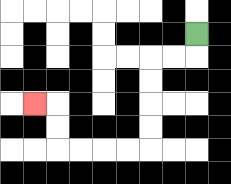{'start': '[8, 1]', 'end': '[1, 4]', 'path_directions': 'D,L,L,D,D,D,D,L,L,L,L,U,U,L', 'path_coordinates': '[[8, 1], [8, 2], [7, 2], [6, 2], [6, 3], [6, 4], [6, 5], [6, 6], [5, 6], [4, 6], [3, 6], [2, 6], [2, 5], [2, 4], [1, 4]]'}